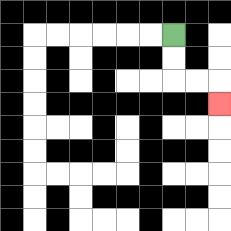{'start': '[7, 1]', 'end': '[9, 4]', 'path_directions': 'D,D,R,R,D', 'path_coordinates': '[[7, 1], [7, 2], [7, 3], [8, 3], [9, 3], [9, 4]]'}